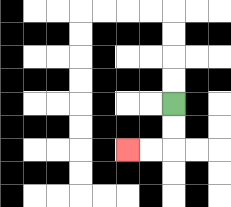{'start': '[7, 4]', 'end': '[5, 6]', 'path_directions': 'D,D,L,L', 'path_coordinates': '[[7, 4], [7, 5], [7, 6], [6, 6], [5, 6]]'}